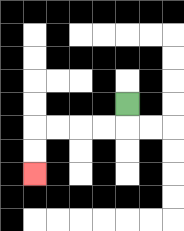{'start': '[5, 4]', 'end': '[1, 7]', 'path_directions': 'D,L,L,L,L,D,D', 'path_coordinates': '[[5, 4], [5, 5], [4, 5], [3, 5], [2, 5], [1, 5], [1, 6], [1, 7]]'}